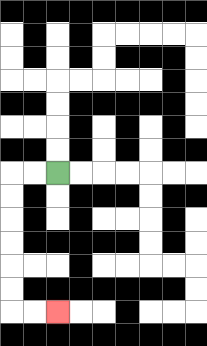{'start': '[2, 7]', 'end': '[2, 13]', 'path_directions': 'L,L,D,D,D,D,D,D,R,R', 'path_coordinates': '[[2, 7], [1, 7], [0, 7], [0, 8], [0, 9], [0, 10], [0, 11], [0, 12], [0, 13], [1, 13], [2, 13]]'}